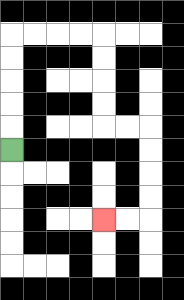{'start': '[0, 6]', 'end': '[4, 9]', 'path_directions': 'U,U,U,U,U,R,R,R,R,D,D,D,D,R,R,D,D,D,D,L,L', 'path_coordinates': '[[0, 6], [0, 5], [0, 4], [0, 3], [0, 2], [0, 1], [1, 1], [2, 1], [3, 1], [4, 1], [4, 2], [4, 3], [4, 4], [4, 5], [5, 5], [6, 5], [6, 6], [6, 7], [6, 8], [6, 9], [5, 9], [4, 9]]'}